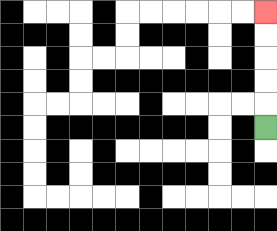{'start': '[11, 5]', 'end': '[11, 0]', 'path_directions': 'U,U,U,U,U', 'path_coordinates': '[[11, 5], [11, 4], [11, 3], [11, 2], [11, 1], [11, 0]]'}